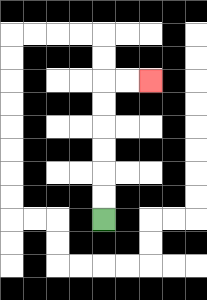{'start': '[4, 9]', 'end': '[6, 3]', 'path_directions': 'U,U,U,U,U,U,R,R', 'path_coordinates': '[[4, 9], [4, 8], [4, 7], [4, 6], [4, 5], [4, 4], [4, 3], [5, 3], [6, 3]]'}